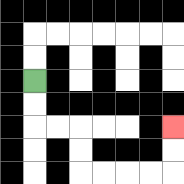{'start': '[1, 3]', 'end': '[7, 5]', 'path_directions': 'D,D,R,R,D,D,R,R,R,R,U,U', 'path_coordinates': '[[1, 3], [1, 4], [1, 5], [2, 5], [3, 5], [3, 6], [3, 7], [4, 7], [5, 7], [6, 7], [7, 7], [7, 6], [7, 5]]'}